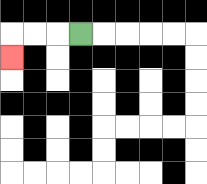{'start': '[3, 1]', 'end': '[0, 2]', 'path_directions': 'L,L,L,D', 'path_coordinates': '[[3, 1], [2, 1], [1, 1], [0, 1], [0, 2]]'}